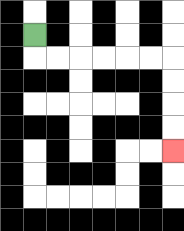{'start': '[1, 1]', 'end': '[7, 6]', 'path_directions': 'D,R,R,R,R,R,R,D,D,D,D', 'path_coordinates': '[[1, 1], [1, 2], [2, 2], [3, 2], [4, 2], [5, 2], [6, 2], [7, 2], [7, 3], [7, 4], [7, 5], [7, 6]]'}